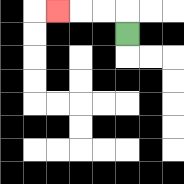{'start': '[5, 1]', 'end': '[2, 0]', 'path_directions': 'U,L,L,L', 'path_coordinates': '[[5, 1], [5, 0], [4, 0], [3, 0], [2, 0]]'}